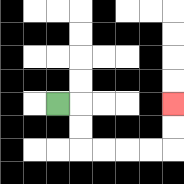{'start': '[2, 4]', 'end': '[7, 4]', 'path_directions': 'R,D,D,R,R,R,R,U,U', 'path_coordinates': '[[2, 4], [3, 4], [3, 5], [3, 6], [4, 6], [5, 6], [6, 6], [7, 6], [7, 5], [7, 4]]'}